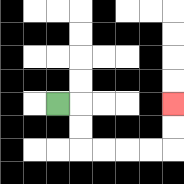{'start': '[2, 4]', 'end': '[7, 4]', 'path_directions': 'R,D,D,R,R,R,R,U,U', 'path_coordinates': '[[2, 4], [3, 4], [3, 5], [3, 6], [4, 6], [5, 6], [6, 6], [7, 6], [7, 5], [7, 4]]'}